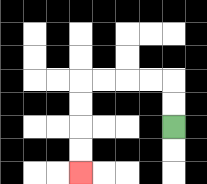{'start': '[7, 5]', 'end': '[3, 7]', 'path_directions': 'U,U,L,L,L,L,D,D,D,D', 'path_coordinates': '[[7, 5], [7, 4], [7, 3], [6, 3], [5, 3], [4, 3], [3, 3], [3, 4], [3, 5], [3, 6], [3, 7]]'}